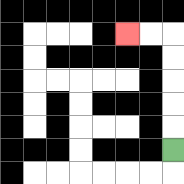{'start': '[7, 6]', 'end': '[5, 1]', 'path_directions': 'U,U,U,U,U,L,L', 'path_coordinates': '[[7, 6], [7, 5], [7, 4], [7, 3], [7, 2], [7, 1], [6, 1], [5, 1]]'}